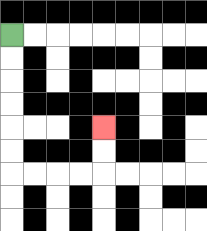{'start': '[0, 1]', 'end': '[4, 5]', 'path_directions': 'D,D,D,D,D,D,R,R,R,R,U,U', 'path_coordinates': '[[0, 1], [0, 2], [0, 3], [0, 4], [0, 5], [0, 6], [0, 7], [1, 7], [2, 7], [3, 7], [4, 7], [4, 6], [4, 5]]'}